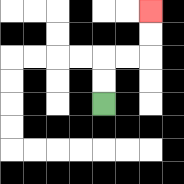{'start': '[4, 4]', 'end': '[6, 0]', 'path_directions': 'U,U,R,R,U,U', 'path_coordinates': '[[4, 4], [4, 3], [4, 2], [5, 2], [6, 2], [6, 1], [6, 0]]'}